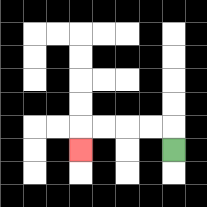{'start': '[7, 6]', 'end': '[3, 6]', 'path_directions': 'U,L,L,L,L,D', 'path_coordinates': '[[7, 6], [7, 5], [6, 5], [5, 5], [4, 5], [3, 5], [3, 6]]'}